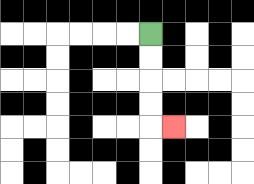{'start': '[6, 1]', 'end': '[7, 5]', 'path_directions': 'D,D,D,D,R', 'path_coordinates': '[[6, 1], [6, 2], [6, 3], [6, 4], [6, 5], [7, 5]]'}